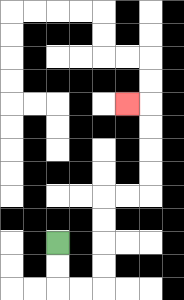{'start': '[2, 10]', 'end': '[5, 4]', 'path_directions': 'D,D,R,R,U,U,U,U,R,R,U,U,U,U,L', 'path_coordinates': '[[2, 10], [2, 11], [2, 12], [3, 12], [4, 12], [4, 11], [4, 10], [4, 9], [4, 8], [5, 8], [6, 8], [6, 7], [6, 6], [6, 5], [6, 4], [5, 4]]'}